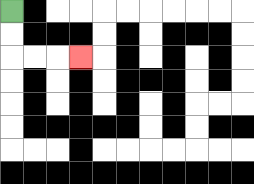{'start': '[0, 0]', 'end': '[3, 2]', 'path_directions': 'D,D,R,R,R', 'path_coordinates': '[[0, 0], [0, 1], [0, 2], [1, 2], [2, 2], [3, 2]]'}